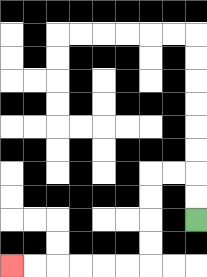{'start': '[8, 9]', 'end': '[0, 11]', 'path_directions': 'U,U,L,L,D,D,D,D,L,L,L,L,L,L', 'path_coordinates': '[[8, 9], [8, 8], [8, 7], [7, 7], [6, 7], [6, 8], [6, 9], [6, 10], [6, 11], [5, 11], [4, 11], [3, 11], [2, 11], [1, 11], [0, 11]]'}